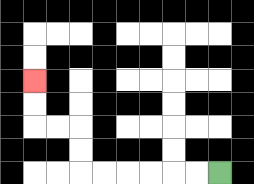{'start': '[9, 7]', 'end': '[1, 3]', 'path_directions': 'L,L,L,L,L,L,U,U,L,L,U,U', 'path_coordinates': '[[9, 7], [8, 7], [7, 7], [6, 7], [5, 7], [4, 7], [3, 7], [3, 6], [3, 5], [2, 5], [1, 5], [1, 4], [1, 3]]'}